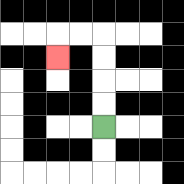{'start': '[4, 5]', 'end': '[2, 2]', 'path_directions': 'U,U,U,U,L,L,D', 'path_coordinates': '[[4, 5], [4, 4], [4, 3], [4, 2], [4, 1], [3, 1], [2, 1], [2, 2]]'}